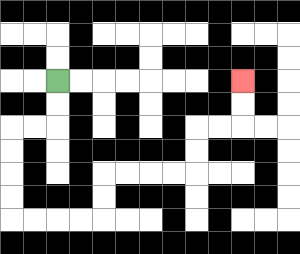{'start': '[2, 3]', 'end': '[10, 3]', 'path_directions': 'D,D,L,L,D,D,D,D,R,R,R,R,U,U,R,R,R,R,U,U,R,R,U,U', 'path_coordinates': '[[2, 3], [2, 4], [2, 5], [1, 5], [0, 5], [0, 6], [0, 7], [0, 8], [0, 9], [1, 9], [2, 9], [3, 9], [4, 9], [4, 8], [4, 7], [5, 7], [6, 7], [7, 7], [8, 7], [8, 6], [8, 5], [9, 5], [10, 5], [10, 4], [10, 3]]'}